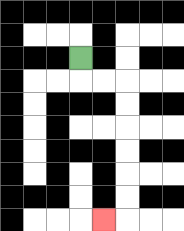{'start': '[3, 2]', 'end': '[4, 9]', 'path_directions': 'D,R,R,D,D,D,D,D,D,L', 'path_coordinates': '[[3, 2], [3, 3], [4, 3], [5, 3], [5, 4], [5, 5], [5, 6], [5, 7], [5, 8], [5, 9], [4, 9]]'}